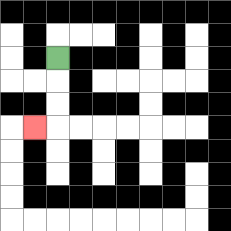{'start': '[2, 2]', 'end': '[1, 5]', 'path_directions': 'D,D,D,L', 'path_coordinates': '[[2, 2], [2, 3], [2, 4], [2, 5], [1, 5]]'}